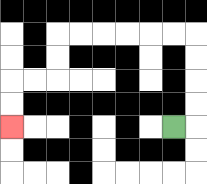{'start': '[7, 5]', 'end': '[0, 5]', 'path_directions': 'R,U,U,U,U,L,L,L,L,L,L,D,D,L,L,D,D', 'path_coordinates': '[[7, 5], [8, 5], [8, 4], [8, 3], [8, 2], [8, 1], [7, 1], [6, 1], [5, 1], [4, 1], [3, 1], [2, 1], [2, 2], [2, 3], [1, 3], [0, 3], [0, 4], [0, 5]]'}